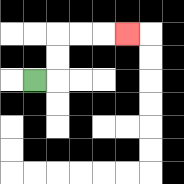{'start': '[1, 3]', 'end': '[5, 1]', 'path_directions': 'R,U,U,R,R,R', 'path_coordinates': '[[1, 3], [2, 3], [2, 2], [2, 1], [3, 1], [4, 1], [5, 1]]'}